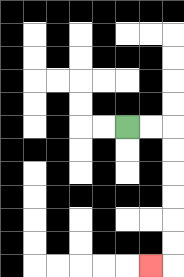{'start': '[5, 5]', 'end': '[6, 11]', 'path_directions': 'R,R,D,D,D,D,D,D,L', 'path_coordinates': '[[5, 5], [6, 5], [7, 5], [7, 6], [7, 7], [7, 8], [7, 9], [7, 10], [7, 11], [6, 11]]'}